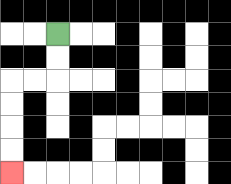{'start': '[2, 1]', 'end': '[0, 7]', 'path_directions': 'D,D,L,L,D,D,D,D', 'path_coordinates': '[[2, 1], [2, 2], [2, 3], [1, 3], [0, 3], [0, 4], [0, 5], [0, 6], [0, 7]]'}